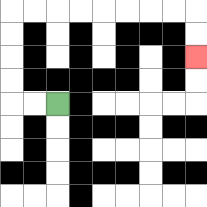{'start': '[2, 4]', 'end': '[8, 2]', 'path_directions': 'L,L,U,U,U,U,R,R,R,R,R,R,R,R,D,D', 'path_coordinates': '[[2, 4], [1, 4], [0, 4], [0, 3], [0, 2], [0, 1], [0, 0], [1, 0], [2, 0], [3, 0], [4, 0], [5, 0], [6, 0], [7, 0], [8, 0], [8, 1], [8, 2]]'}